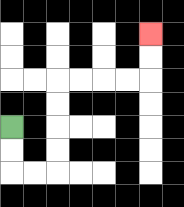{'start': '[0, 5]', 'end': '[6, 1]', 'path_directions': 'D,D,R,R,U,U,U,U,R,R,R,R,U,U', 'path_coordinates': '[[0, 5], [0, 6], [0, 7], [1, 7], [2, 7], [2, 6], [2, 5], [2, 4], [2, 3], [3, 3], [4, 3], [5, 3], [6, 3], [6, 2], [6, 1]]'}